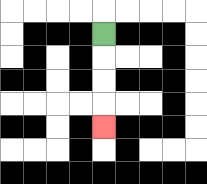{'start': '[4, 1]', 'end': '[4, 5]', 'path_directions': 'D,D,D,D', 'path_coordinates': '[[4, 1], [4, 2], [4, 3], [4, 4], [4, 5]]'}